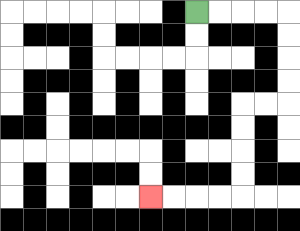{'start': '[8, 0]', 'end': '[6, 8]', 'path_directions': 'R,R,R,R,D,D,D,D,L,L,D,D,D,D,L,L,L,L', 'path_coordinates': '[[8, 0], [9, 0], [10, 0], [11, 0], [12, 0], [12, 1], [12, 2], [12, 3], [12, 4], [11, 4], [10, 4], [10, 5], [10, 6], [10, 7], [10, 8], [9, 8], [8, 8], [7, 8], [6, 8]]'}